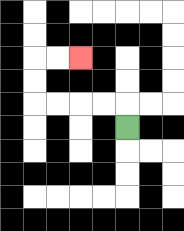{'start': '[5, 5]', 'end': '[3, 2]', 'path_directions': 'U,L,L,L,L,U,U,R,R', 'path_coordinates': '[[5, 5], [5, 4], [4, 4], [3, 4], [2, 4], [1, 4], [1, 3], [1, 2], [2, 2], [3, 2]]'}